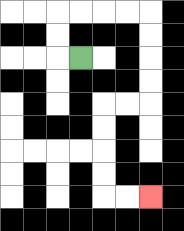{'start': '[3, 2]', 'end': '[6, 8]', 'path_directions': 'L,U,U,R,R,R,R,D,D,D,D,L,L,D,D,D,D,R,R', 'path_coordinates': '[[3, 2], [2, 2], [2, 1], [2, 0], [3, 0], [4, 0], [5, 0], [6, 0], [6, 1], [6, 2], [6, 3], [6, 4], [5, 4], [4, 4], [4, 5], [4, 6], [4, 7], [4, 8], [5, 8], [6, 8]]'}